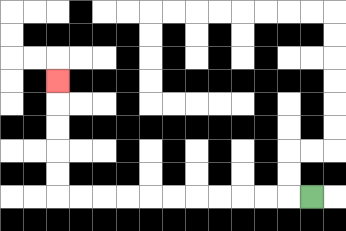{'start': '[13, 8]', 'end': '[2, 3]', 'path_directions': 'L,L,L,L,L,L,L,L,L,L,L,U,U,U,U,U', 'path_coordinates': '[[13, 8], [12, 8], [11, 8], [10, 8], [9, 8], [8, 8], [7, 8], [6, 8], [5, 8], [4, 8], [3, 8], [2, 8], [2, 7], [2, 6], [2, 5], [2, 4], [2, 3]]'}